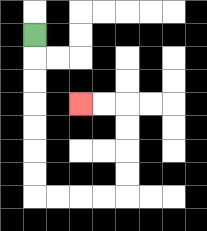{'start': '[1, 1]', 'end': '[3, 4]', 'path_directions': 'D,D,D,D,D,D,D,R,R,R,R,U,U,U,U,L,L', 'path_coordinates': '[[1, 1], [1, 2], [1, 3], [1, 4], [1, 5], [1, 6], [1, 7], [1, 8], [2, 8], [3, 8], [4, 8], [5, 8], [5, 7], [5, 6], [5, 5], [5, 4], [4, 4], [3, 4]]'}